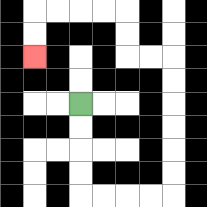{'start': '[3, 4]', 'end': '[1, 2]', 'path_directions': 'D,D,D,D,R,R,R,R,U,U,U,U,U,U,L,L,U,U,L,L,L,L,D,D', 'path_coordinates': '[[3, 4], [3, 5], [3, 6], [3, 7], [3, 8], [4, 8], [5, 8], [6, 8], [7, 8], [7, 7], [7, 6], [7, 5], [7, 4], [7, 3], [7, 2], [6, 2], [5, 2], [5, 1], [5, 0], [4, 0], [3, 0], [2, 0], [1, 0], [1, 1], [1, 2]]'}